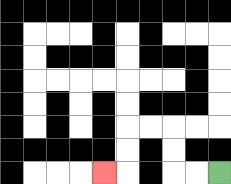{'start': '[9, 7]', 'end': '[4, 7]', 'path_directions': 'L,L,U,U,L,L,D,D,L', 'path_coordinates': '[[9, 7], [8, 7], [7, 7], [7, 6], [7, 5], [6, 5], [5, 5], [5, 6], [5, 7], [4, 7]]'}